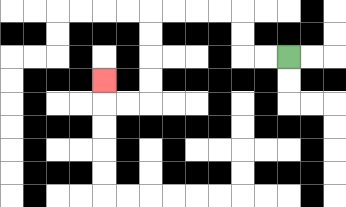{'start': '[12, 2]', 'end': '[4, 3]', 'path_directions': 'L,L,U,U,L,L,L,L,D,D,D,D,L,L,U', 'path_coordinates': '[[12, 2], [11, 2], [10, 2], [10, 1], [10, 0], [9, 0], [8, 0], [7, 0], [6, 0], [6, 1], [6, 2], [6, 3], [6, 4], [5, 4], [4, 4], [4, 3]]'}